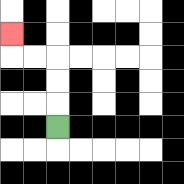{'start': '[2, 5]', 'end': '[0, 1]', 'path_directions': 'U,U,U,L,L,U', 'path_coordinates': '[[2, 5], [2, 4], [2, 3], [2, 2], [1, 2], [0, 2], [0, 1]]'}